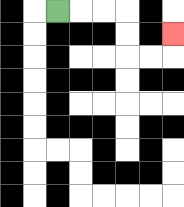{'start': '[2, 0]', 'end': '[7, 1]', 'path_directions': 'R,R,R,D,D,R,R,U', 'path_coordinates': '[[2, 0], [3, 0], [4, 0], [5, 0], [5, 1], [5, 2], [6, 2], [7, 2], [7, 1]]'}